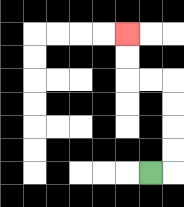{'start': '[6, 7]', 'end': '[5, 1]', 'path_directions': 'R,U,U,U,U,L,L,U,U', 'path_coordinates': '[[6, 7], [7, 7], [7, 6], [7, 5], [7, 4], [7, 3], [6, 3], [5, 3], [5, 2], [5, 1]]'}